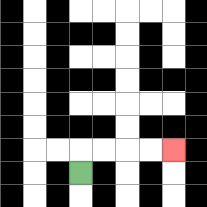{'start': '[3, 7]', 'end': '[7, 6]', 'path_directions': 'U,R,R,R,R', 'path_coordinates': '[[3, 7], [3, 6], [4, 6], [5, 6], [6, 6], [7, 6]]'}